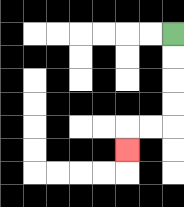{'start': '[7, 1]', 'end': '[5, 6]', 'path_directions': 'D,D,D,D,L,L,D', 'path_coordinates': '[[7, 1], [7, 2], [7, 3], [7, 4], [7, 5], [6, 5], [5, 5], [5, 6]]'}